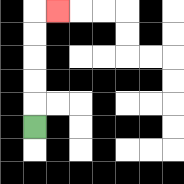{'start': '[1, 5]', 'end': '[2, 0]', 'path_directions': 'U,U,U,U,U,R', 'path_coordinates': '[[1, 5], [1, 4], [1, 3], [1, 2], [1, 1], [1, 0], [2, 0]]'}